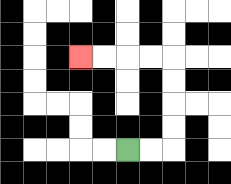{'start': '[5, 6]', 'end': '[3, 2]', 'path_directions': 'R,R,U,U,U,U,L,L,L,L', 'path_coordinates': '[[5, 6], [6, 6], [7, 6], [7, 5], [7, 4], [7, 3], [7, 2], [6, 2], [5, 2], [4, 2], [3, 2]]'}